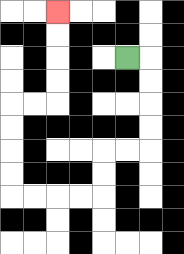{'start': '[5, 2]', 'end': '[2, 0]', 'path_directions': 'R,D,D,D,D,L,L,D,D,L,L,L,L,U,U,U,U,R,R,U,U,U,U', 'path_coordinates': '[[5, 2], [6, 2], [6, 3], [6, 4], [6, 5], [6, 6], [5, 6], [4, 6], [4, 7], [4, 8], [3, 8], [2, 8], [1, 8], [0, 8], [0, 7], [0, 6], [0, 5], [0, 4], [1, 4], [2, 4], [2, 3], [2, 2], [2, 1], [2, 0]]'}